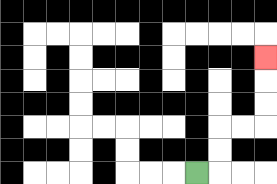{'start': '[8, 7]', 'end': '[11, 2]', 'path_directions': 'R,U,U,R,R,U,U,U', 'path_coordinates': '[[8, 7], [9, 7], [9, 6], [9, 5], [10, 5], [11, 5], [11, 4], [11, 3], [11, 2]]'}